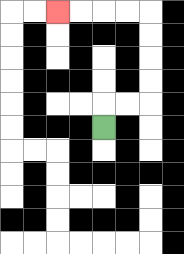{'start': '[4, 5]', 'end': '[2, 0]', 'path_directions': 'U,R,R,U,U,U,U,L,L,L,L', 'path_coordinates': '[[4, 5], [4, 4], [5, 4], [6, 4], [6, 3], [6, 2], [6, 1], [6, 0], [5, 0], [4, 0], [3, 0], [2, 0]]'}